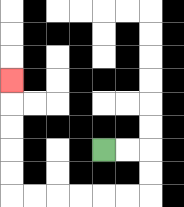{'start': '[4, 6]', 'end': '[0, 3]', 'path_directions': 'R,R,D,D,L,L,L,L,L,L,U,U,U,U,U', 'path_coordinates': '[[4, 6], [5, 6], [6, 6], [6, 7], [6, 8], [5, 8], [4, 8], [3, 8], [2, 8], [1, 8], [0, 8], [0, 7], [0, 6], [0, 5], [0, 4], [0, 3]]'}